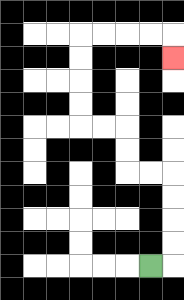{'start': '[6, 11]', 'end': '[7, 2]', 'path_directions': 'R,U,U,U,U,L,L,U,U,L,L,U,U,U,U,R,R,R,R,D', 'path_coordinates': '[[6, 11], [7, 11], [7, 10], [7, 9], [7, 8], [7, 7], [6, 7], [5, 7], [5, 6], [5, 5], [4, 5], [3, 5], [3, 4], [3, 3], [3, 2], [3, 1], [4, 1], [5, 1], [6, 1], [7, 1], [7, 2]]'}